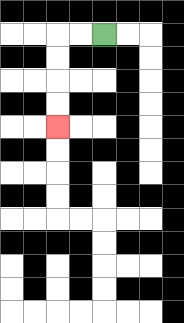{'start': '[4, 1]', 'end': '[2, 5]', 'path_directions': 'L,L,D,D,D,D', 'path_coordinates': '[[4, 1], [3, 1], [2, 1], [2, 2], [2, 3], [2, 4], [2, 5]]'}